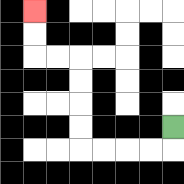{'start': '[7, 5]', 'end': '[1, 0]', 'path_directions': 'D,L,L,L,L,U,U,U,U,L,L,U,U', 'path_coordinates': '[[7, 5], [7, 6], [6, 6], [5, 6], [4, 6], [3, 6], [3, 5], [3, 4], [3, 3], [3, 2], [2, 2], [1, 2], [1, 1], [1, 0]]'}